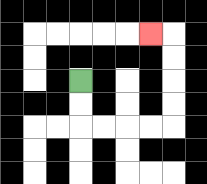{'start': '[3, 3]', 'end': '[6, 1]', 'path_directions': 'D,D,R,R,R,R,U,U,U,U,L', 'path_coordinates': '[[3, 3], [3, 4], [3, 5], [4, 5], [5, 5], [6, 5], [7, 5], [7, 4], [7, 3], [7, 2], [7, 1], [6, 1]]'}